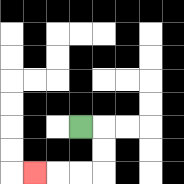{'start': '[3, 5]', 'end': '[1, 7]', 'path_directions': 'R,D,D,L,L,L', 'path_coordinates': '[[3, 5], [4, 5], [4, 6], [4, 7], [3, 7], [2, 7], [1, 7]]'}